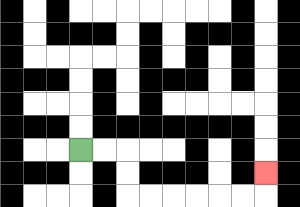{'start': '[3, 6]', 'end': '[11, 7]', 'path_directions': 'R,R,D,D,R,R,R,R,R,R,U', 'path_coordinates': '[[3, 6], [4, 6], [5, 6], [5, 7], [5, 8], [6, 8], [7, 8], [8, 8], [9, 8], [10, 8], [11, 8], [11, 7]]'}